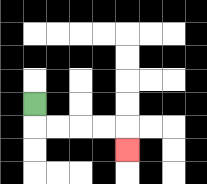{'start': '[1, 4]', 'end': '[5, 6]', 'path_directions': 'D,R,R,R,R,D', 'path_coordinates': '[[1, 4], [1, 5], [2, 5], [3, 5], [4, 5], [5, 5], [5, 6]]'}